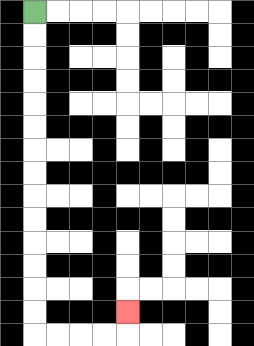{'start': '[1, 0]', 'end': '[5, 13]', 'path_directions': 'D,D,D,D,D,D,D,D,D,D,D,D,D,D,R,R,R,R,U', 'path_coordinates': '[[1, 0], [1, 1], [1, 2], [1, 3], [1, 4], [1, 5], [1, 6], [1, 7], [1, 8], [1, 9], [1, 10], [1, 11], [1, 12], [1, 13], [1, 14], [2, 14], [3, 14], [4, 14], [5, 14], [5, 13]]'}